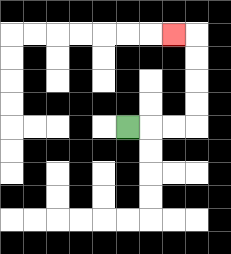{'start': '[5, 5]', 'end': '[7, 1]', 'path_directions': 'R,R,R,U,U,U,U,L', 'path_coordinates': '[[5, 5], [6, 5], [7, 5], [8, 5], [8, 4], [8, 3], [8, 2], [8, 1], [7, 1]]'}